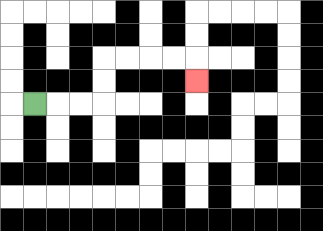{'start': '[1, 4]', 'end': '[8, 3]', 'path_directions': 'R,R,R,U,U,R,R,R,R,D', 'path_coordinates': '[[1, 4], [2, 4], [3, 4], [4, 4], [4, 3], [4, 2], [5, 2], [6, 2], [7, 2], [8, 2], [8, 3]]'}